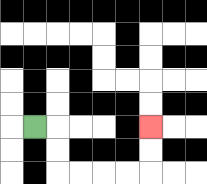{'start': '[1, 5]', 'end': '[6, 5]', 'path_directions': 'R,D,D,R,R,R,R,U,U', 'path_coordinates': '[[1, 5], [2, 5], [2, 6], [2, 7], [3, 7], [4, 7], [5, 7], [6, 7], [6, 6], [6, 5]]'}